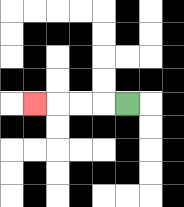{'start': '[5, 4]', 'end': '[1, 4]', 'path_directions': 'L,L,L,L', 'path_coordinates': '[[5, 4], [4, 4], [3, 4], [2, 4], [1, 4]]'}